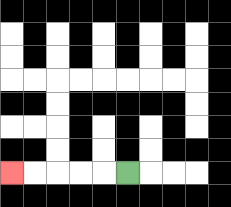{'start': '[5, 7]', 'end': '[0, 7]', 'path_directions': 'L,L,L,L,L', 'path_coordinates': '[[5, 7], [4, 7], [3, 7], [2, 7], [1, 7], [0, 7]]'}